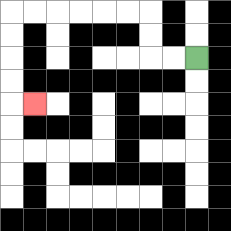{'start': '[8, 2]', 'end': '[1, 4]', 'path_directions': 'L,L,U,U,L,L,L,L,L,L,D,D,D,D,R', 'path_coordinates': '[[8, 2], [7, 2], [6, 2], [6, 1], [6, 0], [5, 0], [4, 0], [3, 0], [2, 0], [1, 0], [0, 0], [0, 1], [0, 2], [0, 3], [0, 4], [1, 4]]'}